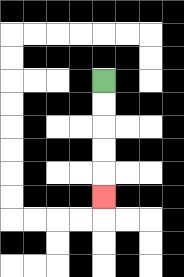{'start': '[4, 3]', 'end': '[4, 8]', 'path_directions': 'D,D,D,D,D', 'path_coordinates': '[[4, 3], [4, 4], [4, 5], [4, 6], [4, 7], [4, 8]]'}